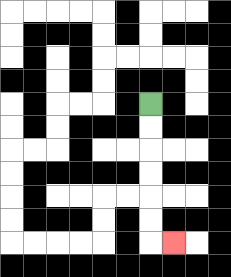{'start': '[6, 4]', 'end': '[7, 10]', 'path_directions': 'D,D,D,D,D,D,R', 'path_coordinates': '[[6, 4], [6, 5], [6, 6], [6, 7], [6, 8], [6, 9], [6, 10], [7, 10]]'}